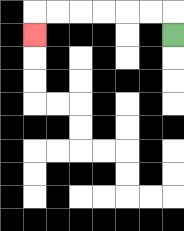{'start': '[7, 1]', 'end': '[1, 1]', 'path_directions': 'U,L,L,L,L,L,L,D', 'path_coordinates': '[[7, 1], [7, 0], [6, 0], [5, 0], [4, 0], [3, 0], [2, 0], [1, 0], [1, 1]]'}